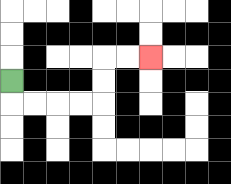{'start': '[0, 3]', 'end': '[6, 2]', 'path_directions': 'D,R,R,R,R,U,U,R,R', 'path_coordinates': '[[0, 3], [0, 4], [1, 4], [2, 4], [3, 4], [4, 4], [4, 3], [4, 2], [5, 2], [6, 2]]'}